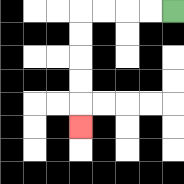{'start': '[7, 0]', 'end': '[3, 5]', 'path_directions': 'L,L,L,L,D,D,D,D,D', 'path_coordinates': '[[7, 0], [6, 0], [5, 0], [4, 0], [3, 0], [3, 1], [3, 2], [3, 3], [3, 4], [3, 5]]'}